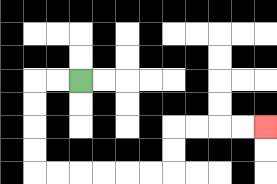{'start': '[3, 3]', 'end': '[11, 5]', 'path_directions': 'L,L,D,D,D,D,R,R,R,R,R,R,U,U,R,R,R,R', 'path_coordinates': '[[3, 3], [2, 3], [1, 3], [1, 4], [1, 5], [1, 6], [1, 7], [2, 7], [3, 7], [4, 7], [5, 7], [6, 7], [7, 7], [7, 6], [7, 5], [8, 5], [9, 5], [10, 5], [11, 5]]'}